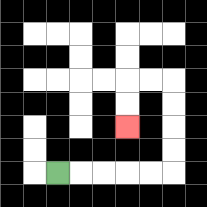{'start': '[2, 7]', 'end': '[5, 5]', 'path_directions': 'R,R,R,R,R,U,U,U,U,L,L,D,D', 'path_coordinates': '[[2, 7], [3, 7], [4, 7], [5, 7], [6, 7], [7, 7], [7, 6], [7, 5], [7, 4], [7, 3], [6, 3], [5, 3], [5, 4], [5, 5]]'}